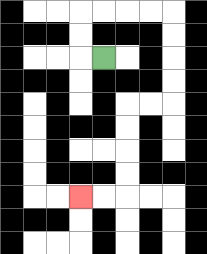{'start': '[4, 2]', 'end': '[3, 8]', 'path_directions': 'L,U,U,R,R,R,R,D,D,D,D,L,L,D,D,D,D,L,L', 'path_coordinates': '[[4, 2], [3, 2], [3, 1], [3, 0], [4, 0], [5, 0], [6, 0], [7, 0], [7, 1], [7, 2], [7, 3], [7, 4], [6, 4], [5, 4], [5, 5], [5, 6], [5, 7], [5, 8], [4, 8], [3, 8]]'}